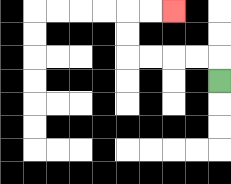{'start': '[9, 3]', 'end': '[7, 0]', 'path_directions': 'U,L,L,L,L,U,U,R,R', 'path_coordinates': '[[9, 3], [9, 2], [8, 2], [7, 2], [6, 2], [5, 2], [5, 1], [5, 0], [6, 0], [7, 0]]'}